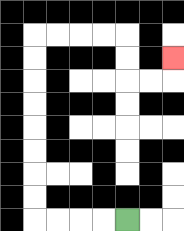{'start': '[5, 9]', 'end': '[7, 2]', 'path_directions': 'L,L,L,L,U,U,U,U,U,U,U,U,R,R,R,R,D,D,R,R,U', 'path_coordinates': '[[5, 9], [4, 9], [3, 9], [2, 9], [1, 9], [1, 8], [1, 7], [1, 6], [1, 5], [1, 4], [1, 3], [1, 2], [1, 1], [2, 1], [3, 1], [4, 1], [5, 1], [5, 2], [5, 3], [6, 3], [7, 3], [7, 2]]'}